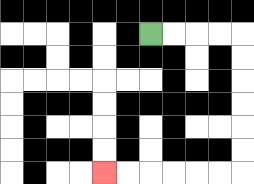{'start': '[6, 1]', 'end': '[4, 7]', 'path_directions': 'R,R,R,R,D,D,D,D,D,D,L,L,L,L,L,L', 'path_coordinates': '[[6, 1], [7, 1], [8, 1], [9, 1], [10, 1], [10, 2], [10, 3], [10, 4], [10, 5], [10, 6], [10, 7], [9, 7], [8, 7], [7, 7], [6, 7], [5, 7], [4, 7]]'}